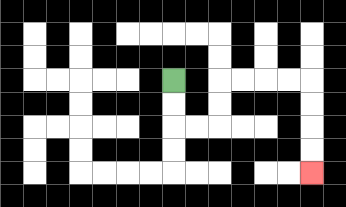{'start': '[7, 3]', 'end': '[13, 7]', 'path_directions': 'D,D,R,R,U,U,R,R,R,R,D,D,D,D', 'path_coordinates': '[[7, 3], [7, 4], [7, 5], [8, 5], [9, 5], [9, 4], [9, 3], [10, 3], [11, 3], [12, 3], [13, 3], [13, 4], [13, 5], [13, 6], [13, 7]]'}